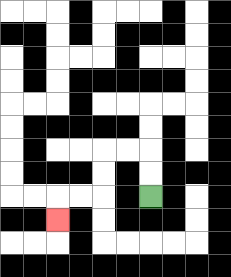{'start': '[6, 8]', 'end': '[2, 9]', 'path_directions': 'U,U,L,L,D,D,L,L,D', 'path_coordinates': '[[6, 8], [6, 7], [6, 6], [5, 6], [4, 6], [4, 7], [4, 8], [3, 8], [2, 8], [2, 9]]'}